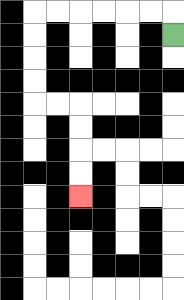{'start': '[7, 1]', 'end': '[3, 8]', 'path_directions': 'U,L,L,L,L,L,L,D,D,D,D,R,R,D,D,D,D', 'path_coordinates': '[[7, 1], [7, 0], [6, 0], [5, 0], [4, 0], [3, 0], [2, 0], [1, 0], [1, 1], [1, 2], [1, 3], [1, 4], [2, 4], [3, 4], [3, 5], [3, 6], [3, 7], [3, 8]]'}